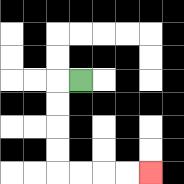{'start': '[3, 3]', 'end': '[6, 7]', 'path_directions': 'L,D,D,D,D,R,R,R,R', 'path_coordinates': '[[3, 3], [2, 3], [2, 4], [2, 5], [2, 6], [2, 7], [3, 7], [4, 7], [5, 7], [6, 7]]'}